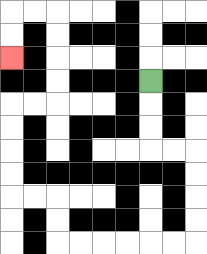{'start': '[6, 3]', 'end': '[0, 2]', 'path_directions': 'D,D,D,R,R,D,D,D,D,L,L,L,L,L,L,U,U,L,L,U,U,U,U,R,R,U,U,U,U,L,L,D,D', 'path_coordinates': '[[6, 3], [6, 4], [6, 5], [6, 6], [7, 6], [8, 6], [8, 7], [8, 8], [8, 9], [8, 10], [7, 10], [6, 10], [5, 10], [4, 10], [3, 10], [2, 10], [2, 9], [2, 8], [1, 8], [0, 8], [0, 7], [0, 6], [0, 5], [0, 4], [1, 4], [2, 4], [2, 3], [2, 2], [2, 1], [2, 0], [1, 0], [0, 0], [0, 1], [0, 2]]'}